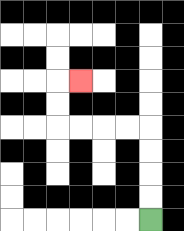{'start': '[6, 9]', 'end': '[3, 3]', 'path_directions': 'U,U,U,U,L,L,L,L,U,U,R', 'path_coordinates': '[[6, 9], [6, 8], [6, 7], [6, 6], [6, 5], [5, 5], [4, 5], [3, 5], [2, 5], [2, 4], [2, 3], [3, 3]]'}